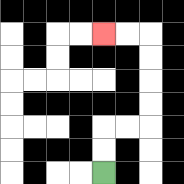{'start': '[4, 7]', 'end': '[4, 1]', 'path_directions': 'U,U,R,R,U,U,U,U,L,L', 'path_coordinates': '[[4, 7], [4, 6], [4, 5], [5, 5], [6, 5], [6, 4], [6, 3], [6, 2], [6, 1], [5, 1], [4, 1]]'}